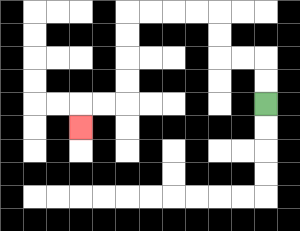{'start': '[11, 4]', 'end': '[3, 5]', 'path_directions': 'U,U,L,L,U,U,L,L,L,L,D,D,D,D,L,L,D', 'path_coordinates': '[[11, 4], [11, 3], [11, 2], [10, 2], [9, 2], [9, 1], [9, 0], [8, 0], [7, 0], [6, 0], [5, 0], [5, 1], [5, 2], [5, 3], [5, 4], [4, 4], [3, 4], [3, 5]]'}